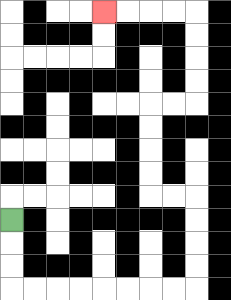{'start': '[0, 9]', 'end': '[4, 0]', 'path_directions': 'D,D,D,R,R,R,R,R,R,R,R,U,U,U,U,L,L,U,U,U,U,R,R,U,U,U,U,L,L,L,L', 'path_coordinates': '[[0, 9], [0, 10], [0, 11], [0, 12], [1, 12], [2, 12], [3, 12], [4, 12], [5, 12], [6, 12], [7, 12], [8, 12], [8, 11], [8, 10], [8, 9], [8, 8], [7, 8], [6, 8], [6, 7], [6, 6], [6, 5], [6, 4], [7, 4], [8, 4], [8, 3], [8, 2], [8, 1], [8, 0], [7, 0], [6, 0], [5, 0], [4, 0]]'}